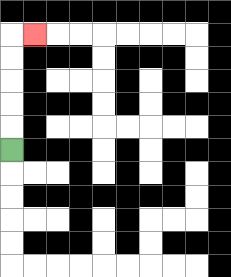{'start': '[0, 6]', 'end': '[1, 1]', 'path_directions': 'U,U,U,U,U,R', 'path_coordinates': '[[0, 6], [0, 5], [0, 4], [0, 3], [0, 2], [0, 1], [1, 1]]'}